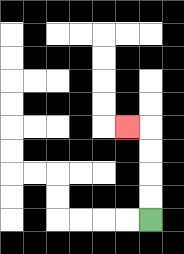{'start': '[6, 9]', 'end': '[5, 5]', 'path_directions': 'U,U,U,U,L', 'path_coordinates': '[[6, 9], [6, 8], [6, 7], [6, 6], [6, 5], [5, 5]]'}